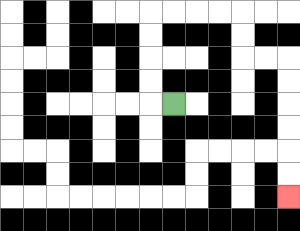{'start': '[7, 4]', 'end': '[12, 8]', 'path_directions': 'L,U,U,U,U,R,R,R,R,D,D,R,R,D,D,D,D,D,D', 'path_coordinates': '[[7, 4], [6, 4], [6, 3], [6, 2], [6, 1], [6, 0], [7, 0], [8, 0], [9, 0], [10, 0], [10, 1], [10, 2], [11, 2], [12, 2], [12, 3], [12, 4], [12, 5], [12, 6], [12, 7], [12, 8]]'}